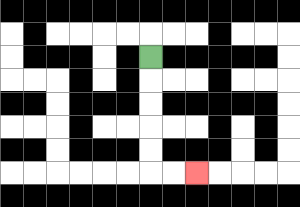{'start': '[6, 2]', 'end': '[8, 7]', 'path_directions': 'D,D,D,D,D,R,R', 'path_coordinates': '[[6, 2], [6, 3], [6, 4], [6, 5], [6, 6], [6, 7], [7, 7], [8, 7]]'}